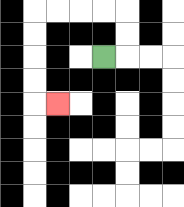{'start': '[4, 2]', 'end': '[2, 4]', 'path_directions': 'R,U,U,L,L,L,L,D,D,D,D,R', 'path_coordinates': '[[4, 2], [5, 2], [5, 1], [5, 0], [4, 0], [3, 0], [2, 0], [1, 0], [1, 1], [1, 2], [1, 3], [1, 4], [2, 4]]'}